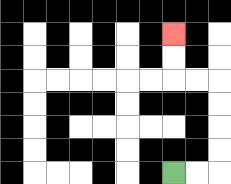{'start': '[7, 7]', 'end': '[7, 1]', 'path_directions': 'R,R,U,U,U,U,L,L,U,U', 'path_coordinates': '[[7, 7], [8, 7], [9, 7], [9, 6], [9, 5], [9, 4], [9, 3], [8, 3], [7, 3], [7, 2], [7, 1]]'}